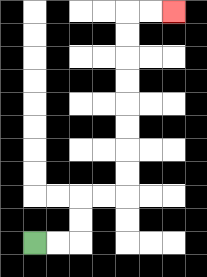{'start': '[1, 10]', 'end': '[7, 0]', 'path_directions': 'R,R,U,U,R,R,U,U,U,U,U,U,U,U,R,R', 'path_coordinates': '[[1, 10], [2, 10], [3, 10], [3, 9], [3, 8], [4, 8], [5, 8], [5, 7], [5, 6], [5, 5], [5, 4], [5, 3], [5, 2], [5, 1], [5, 0], [6, 0], [7, 0]]'}